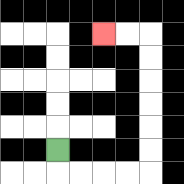{'start': '[2, 6]', 'end': '[4, 1]', 'path_directions': 'D,R,R,R,R,U,U,U,U,U,U,L,L', 'path_coordinates': '[[2, 6], [2, 7], [3, 7], [4, 7], [5, 7], [6, 7], [6, 6], [6, 5], [6, 4], [6, 3], [6, 2], [6, 1], [5, 1], [4, 1]]'}